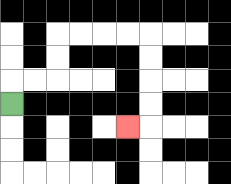{'start': '[0, 4]', 'end': '[5, 5]', 'path_directions': 'U,R,R,U,U,R,R,R,R,D,D,D,D,L', 'path_coordinates': '[[0, 4], [0, 3], [1, 3], [2, 3], [2, 2], [2, 1], [3, 1], [4, 1], [5, 1], [6, 1], [6, 2], [6, 3], [6, 4], [6, 5], [5, 5]]'}